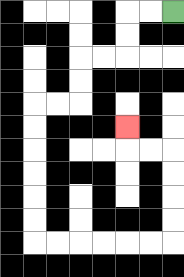{'start': '[7, 0]', 'end': '[5, 5]', 'path_directions': 'L,L,D,D,L,L,D,D,L,L,D,D,D,D,D,D,R,R,R,R,R,R,U,U,U,U,L,L,U', 'path_coordinates': '[[7, 0], [6, 0], [5, 0], [5, 1], [5, 2], [4, 2], [3, 2], [3, 3], [3, 4], [2, 4], [1, 4], [1, 5], [1, 6], [1, 7], [1, 8], [1, 9], [1, 10], [2, 10], [3, 10], [4, 10], [5, 10], [6, 10], [7, 10], [7, 9], [7, 8], [7, 7], [7, 6], [6, 6], [5, 6], [5, 5]]'}